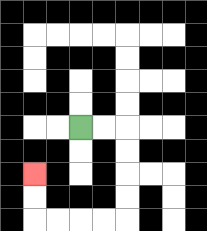{'start': '[3, 5]', 'end': '[1, 7]', 'path_directions': 'R,R,D,D,D,D,L,L,L,L,U,U', 'path_coordinates': '[[3, 5], [4, 5], [5, 5], [5, 6], [5, 7], [5, 8], [5, 9], [4, 9], [3, 9], [2, 9], [1, 9], [1, 8], [1, 7]]'}